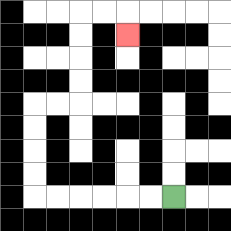{'start': '[7, 8]', 'end': '[5, 1]', 'path_directions': 'L,L,L,L,L,L,U,U,U,U,R,R,U,U,U,U,R,R,D', 'path_coordinates': '[[7, 8], [6, 8], [5, 8], [4, 8], [3, 8], [2, 8], [1, 8], [1, 7], [1, 6], [1, 5], [1, 4], [2, 4], [3, 4], [3, 3], [3, 2], [3, 1], [3, 0], [4, 0], [5, 0], [5, 1]]'}